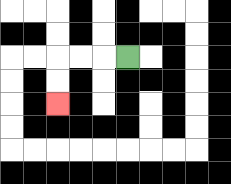{'start': '[5, 2]', 'end': '[2, 4]', 'path_directions': 'L,L,L,D,D', 'path_coordinates': '[[5, 2], [4, 2], [3, 2], [2, 2], [2, 3], [2, 4]]'}